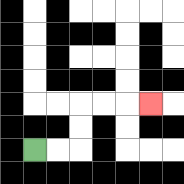{'start': '[1, 6]', 'end': '[6, 4]', 'path_directions': 'R,R,U,U,R,R,R', 'path_coordinates': '[[1, 6], [2, 6], [3, 6], [3, 5], [3, 4], [4, 4], [5, 4], [6, 4]]'}